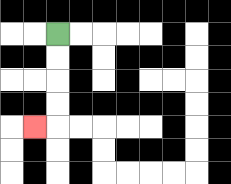{'start': '[2, 1]', 'end': '[1, 5]', 'path_directions': 'D,D,D,D,L', 'path_coordinates': '[[2, 1], [2, 2], [2, 3], [2, 4], [2, 5], [1, 5]]'}